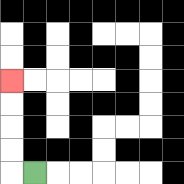{'start': '[1, 7]', 'end': '[0, 3]', 'path_directions': 'L,U,U,U,U', 'path_coordinates': '[[1, 7], [0, 7], [0, 6], [0, 5], [0, 4], [0, 3]]'}